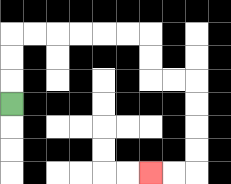{'start': '[0, 4]', 'end': '[6, 7]', 'path_directions': 'U,U,U,R,R,R,R,R,R,D,D,R,R,D,D,D,D,L,L', 'path_coordinates': '[[0, 4], [0, 3], [0, 2], [0, 1], [1, 1], [2, 1], [3, 1], [4, 1], [5, 1], [6, 1], [6, 2], [6, 3], [7, 3], [8, 3], [8, 4], [8, 5], [8, 6], [8, 7], [7, 7], [6, 7]]'}